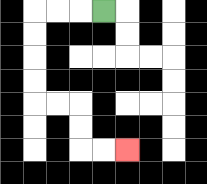{'start': '[4, 0]', 'end': '[5, 6]', 'path_directions': 'L,L,L,D,D,D,D,R,R,D,D,R,R', 'path_coordinates': '[[4, 0], [3, 0], [2, 0], [1, 0], [1, 1], [1, 2], [1, 3], [1, 4], [2, 4], [3, 4], [3, 5], [3, 6], [4, 6], [5, 6]]'}